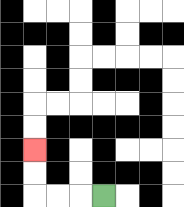{'start': '[4, 8]', 'end': '[1, 6]', 'path_directions': 'L,L,L,U,U', 'path_coordinates': '[[4, 8], [3, 8], [2, 8], [1, 8], [1, 7], [1, 6]]'}